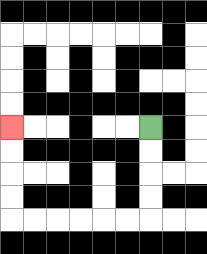{'start': '[6, 5]', 'end': '[0, 5]', 'path_directions': 'D,D,D,D,L,L,L,L,L,L,U,U,U,U', 'path_coordinates': '[[6, 5], [6, 6], [6, 7], [6, 8], [6, 9], [5, 9], [4, 9], [3, 9], [2, 9], [1, 9], [0, 9], [0, 8], [0, 7], [0, 6], [0, 5]]'}